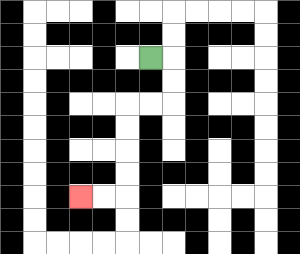{'start': '[6, 2]', 'end': '[3, 8]', 'path_directions': 'R,D,D,L,L,D,D,D,D,L,L', 'path_coordinates': '[[6, 2], [7, 2], [7, 3], [7, 4], [6, 4], [5, 4], [5, 5], [5, 6], [5, 7], [5, 8], [4, 8], [3, 8]]'}